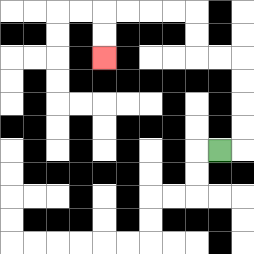{'start': '[9, 6]', 'end': '[4, 2]', 'path_directions': 'R,U,U,U,U,L,L,U,U,L,L,L,L,D,D', 'path_coordinates': '[[9, 6], [10, 6], [10, 5], [10, 4], [10, 3], [10, 2], [9, 2], [8, 2], [8, 1], [8, 0], [7, 0], [6, 0], [5, 0], [4, 0], [4, 1], [4, 2]]'}